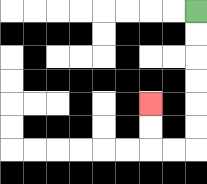{'start': '[8, 0]', 'end': '[6, 4]', 'path_directions': 'D,D,D,D,D,D,L,L,U,U', 'path_coordinates': '[[8, 0], [8, 1], [8, 2], [8, 3], [8, 4], [8, 5], [8, 6], [7, 6], [6, 6], [6, 5], [6, 4]]'}